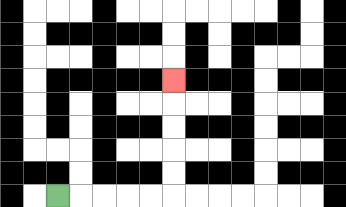{'start': '[2, 8]', 'end': '[7, 3]', 'path_directions': 'R,R,R,R,R,U,U,U,U,U', 'path_coordinates': '[[2, 8], [3, 8], [4, 8], [5, 8], [6, 8], [7, 8], [7, 7], [7, 6], [7, 5], [7, 4], [7, 3]]'}